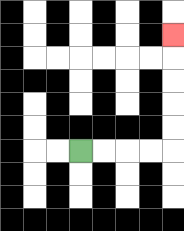{'start': '[3, 6]', 'end': '[7, 1]', 'path_directions': 'R,R,R,R,U,U,U,U,U', 'path_coordinates': '[[3, 6], [4, 6], [5, 6], [6, 6], [7, 6], [7, 5], [7, 4], [7, 3], [7, 2], [7, 1]]'}